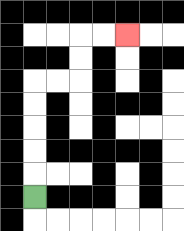{'start': '[1, 8]', 'end': '[5, 1]', 'path_directions': 'U,U,U,U,U,R,R,U,U,R,R', 'path_coordinates': '[[1, 8], [1, 7], [1, 6], [1, 5], [1, 4], [1, 3], [2, 3], [3, 3], [3, 2], [3, 1], [4, 1], [5, 1]]'}